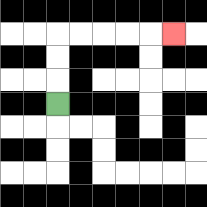{'start': '[2, 4]', 'end': '[7, 1]', 'path_directions': 'U,U,U,R,R,R,R,R', 'path_coordinates': '[[2, 4], [2, 3], [2, 2], [2, 1], [3, 1], [4, 1], [5, 1], [6, 1], [7, 1]]'}